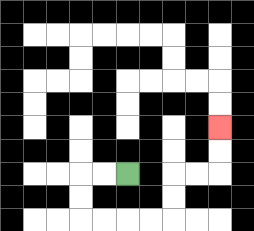{'start': '[5, 7]', 'end': '[9, 5]', 'path_directions': 'L,L,D,D,R,R,R,R,U,U,R,R,U,U', 'path_coordinates': '[[5, 7], [4, 7], [3, 7], [3, 8], [3, 9], [4, 9], [5, 9], [6, 9], [7, 9], [7, 8], [7, 7], [8, 7], [9, 7], [9, 6], [9, 5]]'}